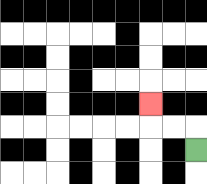{'start': '[8, 6]', 'end': '[6, 4]', 'path_directions': 'U,L,L,U', 'path_coordinates': '[[8, 6], [8, 5], [7, 5], [6, 5], [6, 4]]'}